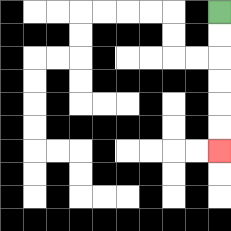{'start': '[9, 0]', 'end': '[9, 6]', 'path_directions': 'D,D,D,D,D,D', 'path_coordinates': '[[9, 0], [9, 1], [9, 2], [9, 3], [9, 4], [9, 5], [9, 6]]'}